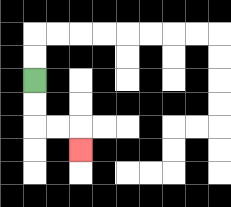{'start': '[1, 3]', 'end': '[3, 6]', 'path_directions': 'D,D,R,R,D', 'path_coordinates': '[[1, 3], [1, 4], [1, 5], [2, 5], [3, 5], [3, 6]]'}